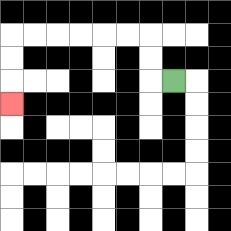{'start': '[7, 3]', 'end': '[0, 4]', 'path_directions': 'L,U,U,L,L,L,L,L,L,D,D,D', 'path_coordinates': '[[7, 3], [6, 3], [6, 2], [6, 1], [5, 1], [4, 1], [3, 1], [2, 1], [1, 1], [0, 1], [0, 2], [0, 3], [0, 4]]'}